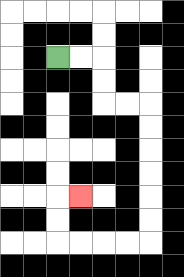{'start': '[2, 2]', 'end': '[3, 8]', 'path_directions': 'R,R,D,D,R,R,D,D,D,D,D,D,L,L,L,L,U,U,R', 'path_coordinates': '[[2, 2], [3, 2], [4, 2], [4, 3], [4, 4], [5, 4], [6, 4], [6, 5], [6, 6], [6, 7], [6, 8], [6, 9], [6, 10], [5, 10], [4, 10], [3, 10], [2, 10], [2, 9], [2, 8], [3, 8]]'}